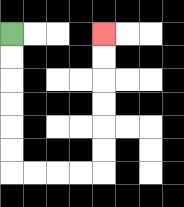{'start': '[0, 1]', 'end': '[4, 1]', 'path_directions': 'D,D,D,D,D,D,R,R,R,R,U,U,U,U,U,U', 'path_coordinates': '[[0, 1], [0, 2], [0, 3], [0, 4], [0, 5], [0, 6], [0, 7], [1, 7], [2, 7], [3, 7], [4, 7], [4, 6], [4, 5], [4, 4], [4, 3], [4, 2], [4, 1]]'}